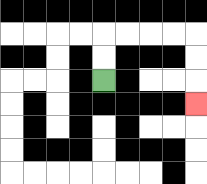{'start': '[4, 3]', 'end': '[8, 4]', 'path_directions': 'U,U,R,R,R,R,D,D,D', 'path_coordinates': '[[4, 3], [4, 2], [4, 1], [5, 1], [6, 1], [7, 1], [8, 1], [8, 2], [8, 3], [8, 4]]'}